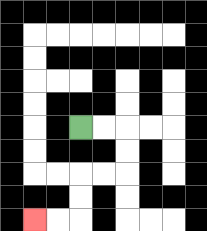{'start': '[3, 5]', 'end': '[1, 9]', 'path_directions': 'R,R,D,D,L,L,D,D,L,L', 'path_coordinates': '[[3, 5], [4, 5], [5, 5], [5, 6], [5, 7], [4, 7], [3, 7], [3, 8], [3, 9], [2, 9], [1, 9]]'}